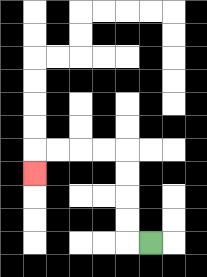{'start': '[6, 10]', 'end': '[1, 7]', 'path_directions': 'L,U,U,U,U,L,L,L,L,D', 'path_coordinates': '[[6, 10], [5, 10], [5, 9], [5, 8], [5, 7], [5, 6], [4, 6], [3, 6], [2, 6], [1, 6], [1, 7]]'}